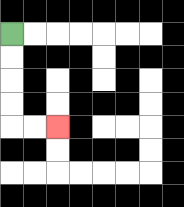{'start': '[0, 1]', 'end': '[2, 5]', 'path_directions': 'D,D,D,D,R,R', 'path_coordinates': '[[0, 1], [0, 2], [0, 3], [0, 4], [0, 5], [1, 5], [2, 5]]'}